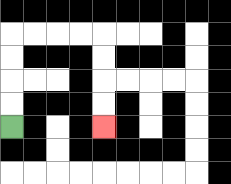{'start': '[0, 5]', 'end': '[4, 5]', 'path_directions': 'U,U,U,U,R,R,R,R,D,D,D,D', 'path_coordinates': '[[0, 5], [0, 4], [0, 3], [0, 2], [0, 1], [1, 1], [2, 1], [3, 1], [4, 1], [4, 2], [4, 3], [4, 4], [4, 5]]'}